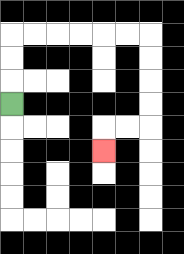{'start': '[0, 4]', 'end': '[4, 6]', 'path_directions': 'U,U,U,R,R,R,R,R,R,D,D,D,D,L,L,D', 'path_coordinates': '[[0, 4], [0, 3], [0, 2], [0, 1], [1, 1], [2, 1], [3, 1], [4, 1], [5, 1], [6, 1], [6, 2], [6, 3], [6, 4], [6, 5], [5, 5], [4, 5], [4, 6]]'}